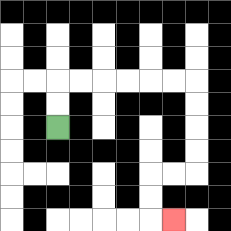{'start': '[2, 5]', 'end': '[7, 9]', 'path_directions': 'U,U,R,R,R,R,R,R,D,D,D,D,L,L,D,D,R', 'path_coordinates': '[[2, 5], [2, 4], [2, 3], [3, 3], [4, 3], [5, 3], [6, 3], [7, 3], [8, 3], [8, 4], [8, 5], [8, 6], [8, 7], [7, 7], [6, 7], [6, 8], [6, 9], [7, 9]]'}